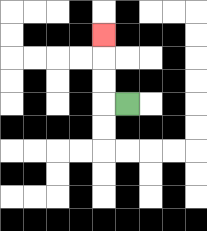{'start': '[5, 4]', 'end': '[4, 1]', 'path_directions': 'L,U,U,U', 'path_coordinates': '[[5, 4], [4, 4], [4, 3], [4, 2], [4, 1]]'}